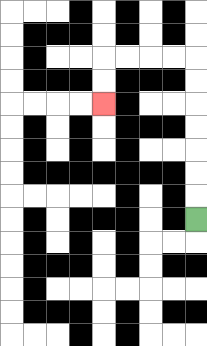{'start': '[8, 9]', 'end': '[4, 4]', 'path_directions': 'U,U,U,U,U,U,U,L,L,L,L,D,D', 'path_coordinates': '[[8, 9], [8, 8], [8, 7], [8, 6], [8, 5], [8, 4], [8, 3], [8, 2], [7, 2], [6, 2], [5, 2], [4, 2], [4, 3], [4, 4]]'}